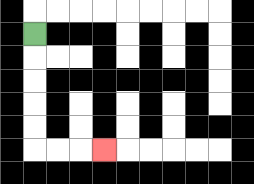{'start': '[1, 1]', 'end': '[4, 6]', 'path_directions': 'D,D,D,D,D,R,R,R', 'path_coordinates': '[[1, 1], [1, 2], [1, 3], [1, 4], [1, 5], [1, 6], [2, 6], [3, 6], [4, 6]]'}